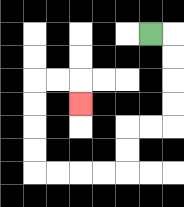{'start': '[6, 1]', 'end': '[3, 4]', 'path_directions': 'R,D,D,D,D,L,L,D,D,L,L,L,L,U,U,U,U,R,R,D', 'path_coordinates': '[[6, 1], [7, 1], [7, 2], [7, 3], [7, 4], [7, 5], [6, 5], [5, 5], [5, 6], [5, 7], [4, 7], [3, 7], [2, 7], [1, 7], [1, 6], [1, 5], [1, 4], [1, 3], [2, 3], [3, 3], [3, 4]]'}